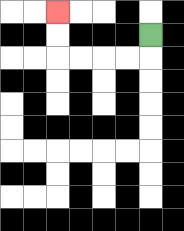{'start': '[6, 1]', 'end': '[2, 0]', 'path_directions': 'D,L,L,L,L,U,U', 'path_coordinates': '[[6, 1], [6, 2], [5, 2], [4, 2], [3, 2], [2, 2], [2, 1], [2, 0]]'}